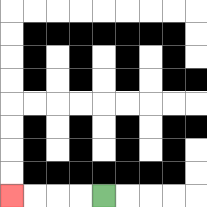{'start': '[4, 8]', 'end': '[0, 8]', 'path_directions': 'L,L,L,L', 'path_coordinates': '[[4, 8], [3, 8], [2, 8], [1, 8], [0, 8]]'}